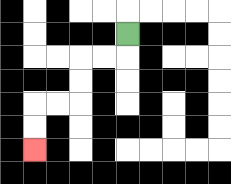{'start': '[5, 1]', 'end': '[1, 6]', 'path_directions': 'D,L,L,D,D,L,L,D,D', 'path_coordinates': '[[5, 1], [5, 2], [4, 2], [3, 2], [3, 3], [3, 4], [2, 4], [1, 4], [1, 5], [1, 6]]'}